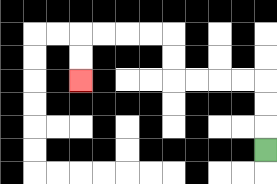{'start': '[11, 6]', 'end': '[3, 3]', 'path_directions': 'U,U,U,L,L,L,L,U,U,L,L,L,L,D,D', 'path_coordinates': '[[11, 6], [11, 5], [11, 4], [11, 3], [10, 3], [9, 3], [8, 3], [7, 3], [7, 2], [7, 1], [6, 1], [5, 1], [4, 1], [3, 1], [3, 2], [3, 3]]'}